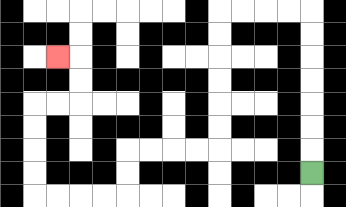{'start': '[13, 7]', 'end': '[2, 2]', 'path_directions': 'U,U,U,U,U,U,U,L,L,L,L,D,D,D,D,D,D,L,L,L,L,D,D,L,L,L,L,U,U,U,U,R,R,U,U,L', 'path_coordinates': '[[13, 7], [13, 6], [13, 5], [13, 4], [13, 3], [13, 2], [13, 1], [13, 0], [12, 0], [11, 0], [10, 0], [9, 0], [9, 1], [9, 2], [9, 3], [9, 4], [9, 5], [9, 6], [8, 6], [7, 6], [6, 6], [5, 6], [5, 7], [5, 8], [4, 8], [3, 8], [2, 8], [1, 8], [1, 7], [1, 6], [1, 5], [1, 4], [2, 4], [3, 4], [3, 3], [3, 2], [2, 2]]'}